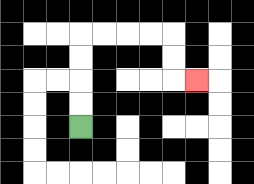{'start': '[3, 5]', 'end': '[8, 3]', 'path_directions': 'U,U,U,U,R,R,R,R,D,D,R', 'path_coordinates': '[[3, 5], [3, 4], [3, 3], [3, 2], [3, 1], [4, 1], [5, 1], [6, 1], [7, 1], [7, 2], [7, 3], [8, 3]]'}